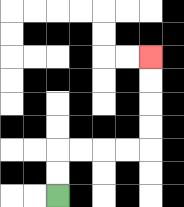{'start': '[2, 8]', 'end': '[6, 2]', 'path_directions': 'U,U,R,R,R,R,U,U,U,U', 'path_coordinates': '[[2, 8], [2, 7], [2, 6], [3, 6], [4, 6], [5, 6], [6, 6], [6, 5], [6, 4], [6, 3], [6, 2]]'}